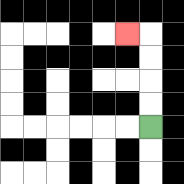{'start': '[6, 5]', 'end': '[5, 1]', 'path_directions': 'U,U,U,U,L', 'path_coordinates': '[[6, 5], [6, 4], [6, 3], [6, 2], [6, 1], [5, 1]]'}